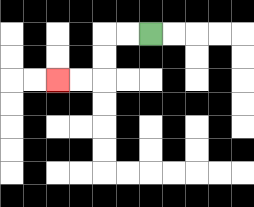{'start': '[6, 1]', 'end': '[2, 3]', 'path_directions': 'L,L,D,D,L,L', 'path_coordinates': '[[6, 1], [5, 1], [4, 1], [4, 2], [4, 3], [3, 3], [2, 3]]'}